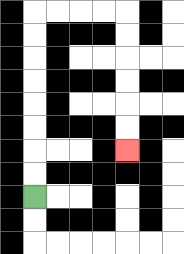{'start': '[1, 8]', 'end': '[5, 6]', 'path_directions': 'U,U,U,U,U,U,U,U,R,R,R,R,D,D,D,D,D,D', 'path_coordinates': '[[1, 8], [1, 7], [1, 6], [1, 5], [1, 4], [1, 3], [1, 2], [1, 1], [1, 0], [2, 0], [3, 0], [4, 0], [5, 0], [5, 1], [5, 2], [5, 3], [5, 4], [5, 5], [5, 6]]'}